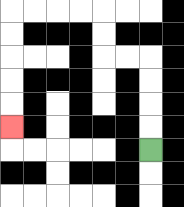{'start': '[6, 6]', 'end': '[0, 5]', 'path_directions': 'U,U,U,U,L,L,U,U,L,L,L,L,D,D,D,D,D', 'path_coordinates': '[[6, 6], [6, 5], [6, 4], [6, 3], [6, 2], [5, 2], [4, 2], [4, 1], [4, 0], [3, 0], [2, 0], [1, 0], [0, 0], [0, 1], [0, 2], [0, 3], [0, 4], [0, 5]]'}